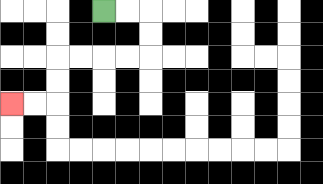{'start': '[4, 0]', 'end': '[0, 4]', 'path_directions': 'R,R,D,D,L,L,L,L,D,D,L,L', 'path_coordinates': '[[4, 0], [5, 0], [6, 0], [6, 1], [6, 2], [5, 2], [4, 2], [3, 2], [2, 2], [2, 3], [2, 4], [1, 4], [0, 4]]'}